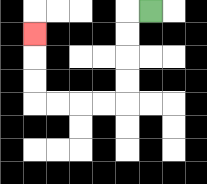{'start': '[6, 0]', 'end': '[1, 1]', 'path_directions': 'L,D,D,D,D,L,L,L,L,U,U,U', 'path_coordinates': '[[6, 0], [5, 0], [5, 1], [5, 2], [5, 3], [5, 4], [4, 4], [3, 4], [2, 4], [1, 4], [1, 3], [1, 2], [1, 1]]'}